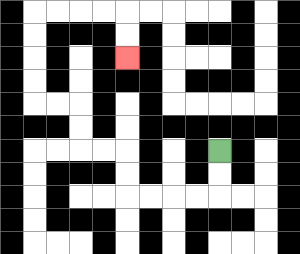{'start': '[9, 6]', 'end': '[5, 2]', 'path_directions': 'D,D,L,L,L,L,U,U,L,L,U,U,L,L,U,U,U,U,R,R,R,R,D,D', 'path_coordinates': '[[9, 6], [9, 7], [9, 8], [8, 8], [7, 8], [6, 8], [5, 8], [5, 7], [5, 6], [4, 6], [3, 6], [3, 5], [3, 4], [2, 4], [1, 4], [1, 3], [1, 2], [1, 1], [1, 0], [2, 0], [3, 0], [4, 0], [5, 0], [5, 1], [5, 2]]'}